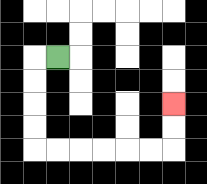{'start': '[2, 2]', 'end': '[7, 4]', 'path_directions': 'L,D,D,D,D,R,R,R,R,R,R,U,U', 'path_coordinates': '[[2, 2], [1, 2], [1, 3], [1, 4], [1, 5], [1, 6], [2, 6], [3, 6], [4, 6], [5, 6], [6, 6], [7, 6], [7, 5], [7, 4]]'}